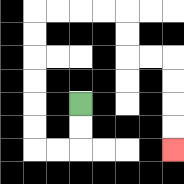{'start': '[3, 4]', 'end': '[7, 6]', 'path_directions': 'D,D,L,L,U,U,U,U,U,U,R,R,R,R,D,D,R,R,D,D,D,D', 'path_coordinates': '[[3, 4], [3, 5], [3, 6], [2, 6], [1, 6], [1, 5], [1, 4], [1, 3], [1, 2], [1, 1], [1, 0], [2, 0], [3, 0], [4, 0], [5, 0], [5, 1], [5, 2], [6, 2], [7, 2], [7, 3], [7, 4], [7, 5], [7, 6]]'}